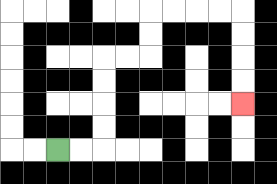{'start': '[2, 6]', 'end': '[10, 4]', 'path_directions': 'R,R,U,U,U,U,R,R,U,U,R,R,R,R,D,D,D,D', 'path_coordinates': '[[2, 6], [3, 6], [4, 6], [4, 5], [4, 4], [4, 3], [4, 2], [5, 2], [6, 2], [6, 1], [6, 0], [7, 0], [8, 0], [9, 0], [10, 0], [10, 1], [10, 2], [10, 3], [10, 4]]'}